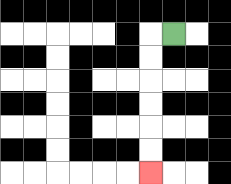{'start': '[7, 1]', 'end': '[6, 7]', 'path_directions': 'L,D,D,D,D,D,D', 'path_coordinates': '[[7, 1], [6, 1], [6, 2], [6, 3], [6, 4], [6, 5], [6, 6], [6, 7]]'}